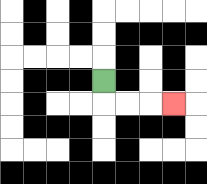{'start': '[4, 3]', 'end': '[7, 4]', 'path_directions': 'D,R,R,R', 'path_coordinates': '[[4, 3], [4, 4], [5, 4], [6, 4], [7, 4]]'}